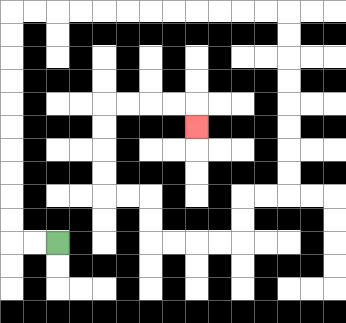{'start': '[2, 10]', 'end': '[8, 5]', 'path_directions': 'L,L,U,U,U,U,U,U,U,U,U,U,R,R,R,R,R,R,R,R,R,R,R,R,D,D,D,D,D,D,D,D,L,L,D,D,L,L,L,L,U,U,L,L,U,U,U,U,R,R,R,R,D', 'path_coordinates': '[[2, 10], [1, 10], [0, 10], [0, 9], [0, 8], [0, 7], [0, 6], [0, 5], [0, 4], [0, 3], [0, 2], [0, 1], [0, 0], [1, 0], [2, 0], [3, 0], [4, 0], [5, 0], [6, 0], [7, 0], [8, 0], [9, 0], [10, 0], [11, 0], [12, 0], [12, 1], [12, 2], [12, 3], [12, 4], [12, 5], [12, 6], [12, 7], [12, 8], [11, 8], [10, 8], [10, 9], [10, 10], [9, 10], [8, 10], [7, 10], [6, 10], [6, 9], [6, 8], [5, 8], [4, 8], [4, 7], [4, 6], [4, 5], [4, 4], [5, 4], [6, 4], [7, 4], [8, 4], [8, 5]]'}